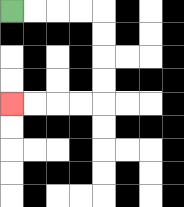{'start': '[0, 0]', 'end': '[0, 4]', 'path_directions': 'R,R,R,R,D,D,D,D,L,L,L,L', 'path_coordinates': '[[0, 0], [1, 0], [2, 0], [3, 0], [4, 0], [4, 1], [4, 2], [4, 3], [4, 4], [3, 4], [2, 4], [1, 4], [0, 4]]'}